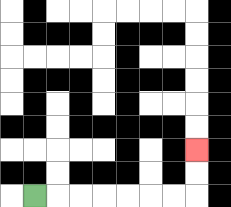{'start': '[1, 8]', 'end': '[8, 6]', 'path_directions': 'R,R,R,R,R,R,R,U,U', 'path_coordinates': '[[1, 8], [2, 8], [3, 8], [4, 8], [5, 8], [6, 8], [7, 8], [8, 8], [8, 7], [8, 6]]'}